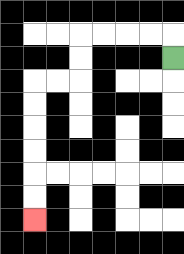{'start': '[7, 2]', 'end': '[1, 9]', 'path_directions': 'U,L,L,L,L,D,D,L,L,D,D,D,D,D,D', 'path_coordinates': '[[7, 2], [7, 1], [6, 1], [5, 1], [4, 1], [3, 1], [3, 2], [3, 3], [2, 3], [1, 3], [1, 4], [1, 5], [1, 6], [1, 7], [1, 8], [1, 9]]'}